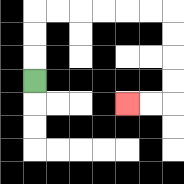{'start': '[1, 3]', 'end': '[5, 4]', 'path_directions': 'U,U,U,R,R,R,R,R,R,D,D,D,D,L,L', 'path_coordinates': '[[1, 3], [1, 2], [1, 1], [1, 0], [2, 0], [3, 0], [4, 0], [5, 0], [6, 0], [7, 0], [7, 1], [7, 2], [7, 3], [7, 4], [6, 4], [5, 4]]'}